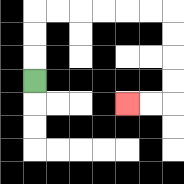{'start': '[1, 3]', 'end': '[5, 4]', 'path_directions': 'U,U,U,R,R,R,R,R,R,D,D,D,D,L,L', 'path_coordinates': '[[1, 3], [1, 2], [1, 1], [1, 0], [2, 0], [3, 0], [4, 0], [5, 0], [6, 0], [7, 0], [7, 1], [7, 2], [7, 3], [7, 4], [6, 4], [5, 4]]'}